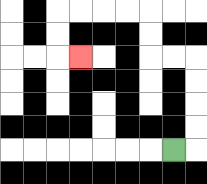{'start': '[7, 6]', 'end': '[3, 2]', 'path_directions': 'R,U,U,U,U,L,L,U,U,L,L,L,L,D,D,R', 'path_coordinates': '[[7, 6], [8, 6], [8, 5], [8, 4], [8, 3], [8, 2], [7, 2], [6, 2], [6, 1], [6, 0], [5, 0], [4, 0], [3, 0], [2, 0], [2, 1], [2, 2], [3, 2]]'}